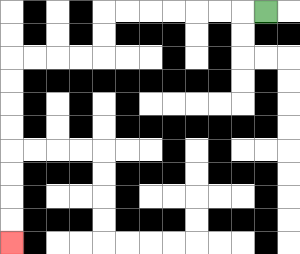{'start': '[11, 0]', 'end': '[0, 10]', 'path_directions': 'L,L,L,L,L,L,L,D,D,L,L,L,L,D,D,D,D,D,D,D,D', 'path_coordinates': '[[11, 0], [10, 0], [9, 0], [8, 0], [7, 0], [6, 0], [5, 0], [4, 0], [4, 1], [4, 2], [3, 2], [2, 2], [1, 2], [0, 2], [0, 3], [0, 4], [0, 5], [0, 6], [0, 7], [0, 8], [0, 9], [0, 10]]'}